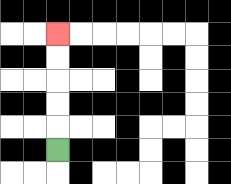{'start': '[2, 6]', 'end': '[2, 1]', 'path_directions': 'U,U,U,U,U', 'path_coordinates': '[[2, 6], [2, 5], [2, 4], [2, 3], [2, 2], [2, 1]]'}